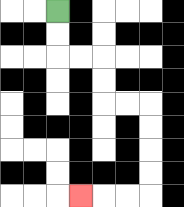{'start': '[2, 0]', 'end': '[3, 8]', 'path_directions': 'D,D,R,R,D,D,R,R,D,D,D,D,L,L,L', 'path_coordinates': '[[2, 0], [2, 1], [2, 2], [3, 2], [4, 2], [4, 3], [4, 4], [5, 4], [6, 4], [6, 5], [6, 6], [6, 7], [6, 8], [5, 8], [4, 8], [3, 8]]'}